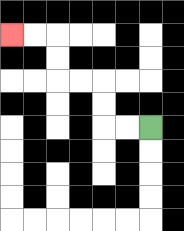{'start': '[6, 5]', 'end': '[0, 1]', 'path_directions': 'L,L,U,U,L,L,U,U,L,L', 'path_coordinates': '[[6, 5], [5, 5], [4, 5], [4, 4], [4, 3], [3, 3], [2, 3], [2, 2], [2, 1], [1, 1], [0, 1]]'}